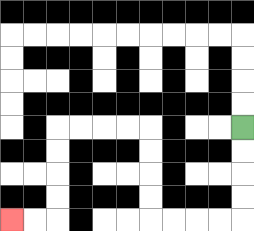{'start': '[10, 5]', 'end': '[0, 9]', 'path_directions': 'D,D,D,D,L,L,L,L,U,U,U,U,L,L,L,L,D,D,D,D,L,L', 'path_coordinates': '[[10, 5], [10, 6], [10, 7], [10, 8], [10, 9], [9, 9], [8, 9], [7, 9], [6, 9], [6, 8], [6, 7], [6, 6], [6, 5], [5, 5], [4, 5], [3, 5], [2, 5], [2, 6], [2, 7], [2, 8], [2, 9], [1, 9], [0, 9]]'}